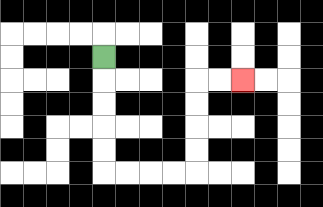{'start': '[4, 2]', 'end': '[10, 3]', 'path_directions': 'D,D,D,D,D,R,R,R,R,U,U,U,U,R,R', 'path_coordinates': '[[4, 2], [4, 3], [4, 4], [4, 5], [4, 6], [4, 7], [5, 7], [6, 7], [7, 7], [8, 7], [8, 6], [8, 5], [8, 4], [8, 3], [9, 3], [10, 3]]'}